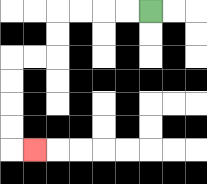{'start': '[6, 0]', 'end': '[1, 6]', 'path_directions': 'L,L,L,L,D,D,L,L,D,D,D,D,R', 'path_coordinates': '[[6, 0], [5, 0], [4, 0], [3, 0], [2, 0], [2, 1], [2, 2], [1, 2], [0, 2], [0, 3], [0, 4], [0, 5], [0, 6], [1, 6]]'}